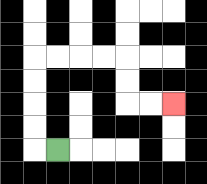{'start': '[2, 6]', 'end': '[7, 4]', 'path_directions': 'L,U,U,U,U,R,R,R,R,D,D,R,R', 'path_coordinates': '[[2, 6], [1, 6], [1, 5], [1, 4], [1, 3], [1, 2], [2, 2], [3, 2], [4, 2], [5, 2], [5, 3], [5, 4], [6, 4], [7, 4]]'}